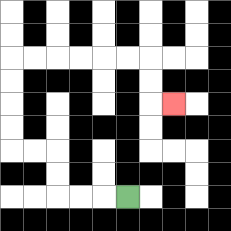{'start': '[5, 8]', 'end': '[7, 4]', 'path_directions': 'L,L,L,U,U,L,L,U,U,U,U,R,R,R,R,R,R,D,D,R', 'path_coordinates': '[[5, 8], [4, 8], [3, 8], [2, 8], [2, 7], [2, 6], [1, 6], [0, 6], [0, 5], [0, 4], [0, 3], [0, 2], [1, 2], [2, 2], [3, 2], [4, 2], [5, 2], [6, 2], [6, 3], [6, 4], [7, 4]]'}